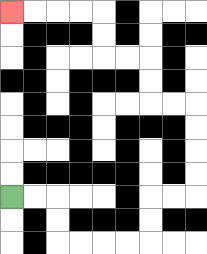{'start': '[0, 8]', 'end': '[0, 0]', 'path_directions': 'R,R,D,D,R,R,R,R,U,U,R,R,U,U,U,U,L,L,U,U,L,L,U,U,L,L,L,L', 'path_coordinates': '[[0, 8], [1, 8], [2, 8], [2, 9], [2, 10], [3, 10], [4, 10], [5, 10], [6, 10], [6, 9], [6, 8], [7, 8], [8, 8], [8, 7], [8, 6], [8, 5], [8, 4], [7, 4], [6, 4], [6, 3], [6, 2], [5, 2], [4, 2], [4, 1], [4, 0], [3, 0], [2, 0], [1, 0], [0, 0]]'}